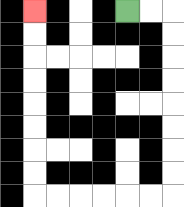{'start': '[5, 0]', 'end': '[1, 0]', 'path_directions': 'R,R,D,D,D,D,D,D,D,D,L,L,L,L,L,L,U,U,U,U,U,U,U,U', 'path_coordinates': '[[5, 0], [6, 0], [7, 0], [7, 1], [7, 2], [7, 3], [7, 4], [7, 5], [7, 6], [7, 7], [7, 8], [6, 8], [5, 8], [4, 8], [3, 8], [2, 8], [1, 8], [1, 7], [1, 6], [1, 5], [1, 4], [1, 3], [1, 2], [1, 1], [1, 0]]'}